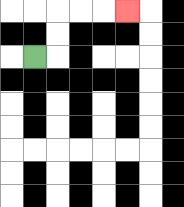{'start': '[1, 2]', 'end': '[5, 0]', 'path_directions': 'R,U,U,R,R,R', 'path_coordinates': '[[1, 2], [2, 2], [2, 1], [2, 0], [3, 0], [4, 0], [5, 0]]'}